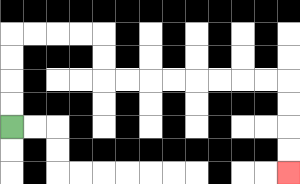{'start': '[0, 5]', 'end': '[12, 7]', 'path_directions': 'U,U,U,U,R,R,R,R,D,D,R,R,R,R,R,R,R,R,D,D,D,D', 'path_coordinates': '[[0, 5], [0, 4], [0, 3], [0, 2], [0, 1], [1, 1], [2, 1], [3, 1], [4, 1], [4, 2], [4, 3], [5, 3], [6, 3], [7, 3], [8, 3], [9, 3], [10, 3], [11, 3], [12, 3], [12, 4], [12, 5], [12, 6], [12, 7]]'}